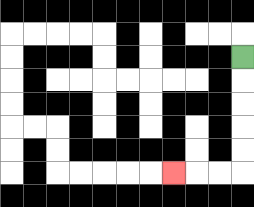{'start': '[10, 2]', 'end': '[7, 7]', 'path_directions': 'D,D,D,D,D,L,L,L', 'path_coordinates': '[[10, 2], [10, 3], [10, 4], [10, 5], [10, 6], [10, 7], [9, 7], [8, 7], [7, 7]]'}